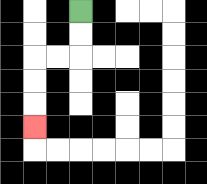{'start': '[3, 0]', 'end': '[1, 5]', 'path_directions': 'D,D,L,L,D,D,D', 'path_coordinates': '[[3, 0], [3, 1], [3, 2], [2, 2], [1, 2], [1, 3], [1, 4], [1, 5]]'}